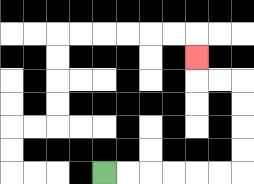{'start': '[4, 7]', 'end': '[8, 2]', 'path_directions': 'R,R,R,R,R,R,U,U,U,U,L,L,U', 'path_coordinates': '[[4, 7], [5, 7], [6, 7], [7, 7], [8, 7], [9, 7], [10, 7], [10, 6], [10, 5], [10, 4], [10, 3], [9, 3], [8, 3], [8, 2]]'}